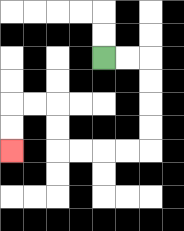{'start': '[4, 2]', 'end': '[0, 6]', 'path_directions': 'R,R,D,D,D,D,L,L,L,L,U,U,L,L,D,D', 'path_coordinates': '[[4, 2], [5, 2], [6, 2], [6, 3], [6, 4], [6, 5], [6, 6], [5, 6], [4, 6], [3, 6], [2, 6], [2, 5], [2, 4], [1, 4], [0, 4], [0, 5], [0, 6]]'}